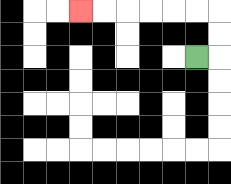{'start': '[8, 2]', 'end': '[3, 0]', 'path_directions': 'R,U,U,L,L,L,L,L,L', 'path_coordinates': '[[8, 2], [9, 2], [9, 1], [9, 0], [8, 0], [7, 0], [6, 0], [5, 0], [4, 0], [3, 0]]'}